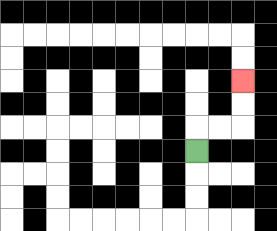{'start': '[8, 6]', 'end': '[10, 3]', 'path_directions': 'U,R,R,U,U', 'path_coordinates': '[[8, 6], [8, 5], [9, 5], [10, 5], [10, 4], [10, 3]]'}